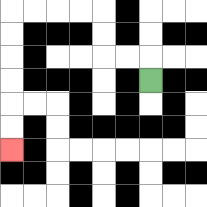{'start': '[6, 3]', 'end': '[0, 6]', 'path_directions': 'U,L,L,U,U,L,L,L,L,D,D,D,D,D,D', 'path_coordinates': '[[6, 3], [6, 2], [5, 2], [4, 2], [4, 1], [4, 0], [3, 0], [2, 0], [1, 0], [0, 0], [0, 1], [0, 2], [0, 3], [0, 4], [0, 5], [0, 6]]'}